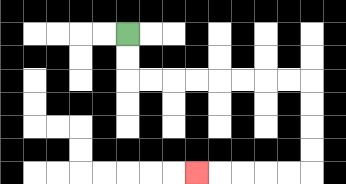{'start': '[5, 1]', 'end': '[8, 7]', 'path_directions': 'D,D,R,R,R,R,R,R,R,R,D,D,D,D,L,L,L,L,L', 'path_coordinates': '[[5, 1], [5, 2], [5, 3], [6, 3], [7, 3], [8, 3], [9, 3], [10, 3], [11, 3], [12, 3], [13, 3], [13, 4], [13, 5], [13, 6], [13, 7], [12, 7], [11, 7], [10, 7], [9, 7], [8, 7]]'}